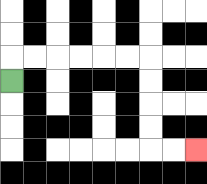{'start': '[0, 3]', 'end': '[8, 6]', 'path_directions': 'U,R,R,R,R,R,R,D,D,D,D,R,R', 'path_coordinates': '[[0, 3], [0, 2], [1, 2], [2, 2], [3, 2], [4, 2], [5, 2], [6, 2], [6, 3], [6, 4], [6, 5], [6, 6], [7, 6], [8, 6]]'}